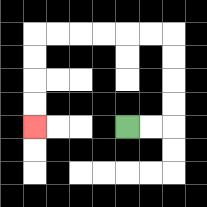{'start': '[5, 5]', 'end': '[1, 5]', 'path_directions': 'R,R,U,U,U,U,L,L,L,L,L,L,D,D,D,D', 'path_coordinates': '[[5, 5], [6, 5], [7, 5], [7, 4], [7, 3], [7, 2], [7, 1], [6, 1], [5, 1], [4, 1], [3, 1], [2, 1], [1, 1], [1, 2], [1, 3], [1, 4], [1, 5]]'}